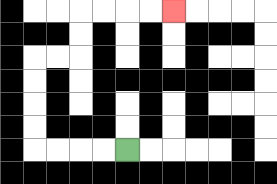{'start': '[5, 6]', 'end': '[7, 0]', 'path_directions': 'L,L,L,L,U,U,U,U,R,R,U,U,R,R,R,R', 'path_coordinates': '[[5, 6], [4, 6], [3, 6], [2, 6], [1, 6], [1, 5], [1, 4], [1, 3], [1, 2], [2, 2], [3, 2], [3, 1], [3, 0], [4, 0], [5, 0], [6, 0], [7, 0]]'}